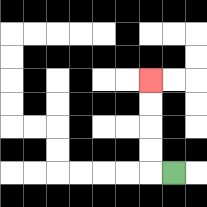{'start': '[7, 7]', 'end': '[6, 3]', 'path_directions': 'L,U,U,U,U', 'path_coordinates': '[[7, 7], [6, 7], [6, 6], [6, 5], [6, 4], [6, 3]]'}